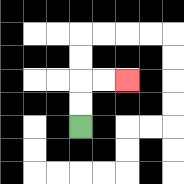{'start': '[3, 5]', 'end': '[5, 3]', 'path_directions': 'U,U,R,R', 'path_coordinates': '[[3, 5], [3, 4], [3, 3], [4, 3], [5, 3]]'}